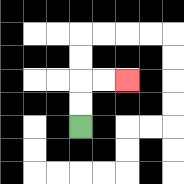{'start': '[3, 5]', 'end': '[5, 3]', 'path_directions': 'U,U,R,R', 'path_coordinates': '[[3, 5], [3, 4], [3, 3], [4, 3], [5, 3]]'}